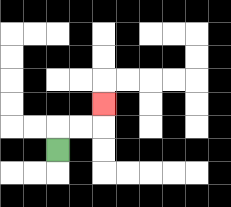{'start': '[2, 6]', 'end': '[4, 4]', 'path_directions': 'U,R,R,U', 'path_coordinates': '[[2, 6], [2, 5], [3, 5], [4, 5], [4, 4]]'}